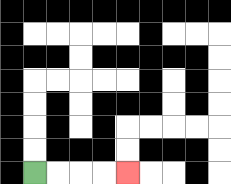{'start': '[1, 7]', 'end': '[5, 7]', 'path_directions': 'R,R,R,R', 'path_coordinates': '[[1, 7], [2, 7], [3, 7], [4, 7], [5, 7]]'}